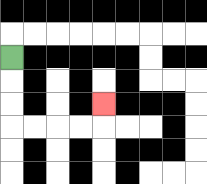{'start': '[0, 2]', 'end': '[4, 4]', 'path_directions': 'D,D,D,R,R,R,R,U', 'path_coordinates': '[[0, 2], [0, 3], [0, 4], [0, 5], [1, 5], [2, 5], [3, 5], [4, 5], [4, 4]]'}